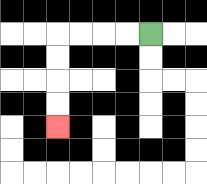{'start': '[6, 1]', 'end': '[2, 5]', 'path_directions': 'L,L,L,L,D,D,D,D', 'path_coordinates': '[[6, 1], [5, 1], [4, 1], [3, 1], [2, 1], [2, 2], [2, 3], [2, 4], [2, 5]]'}